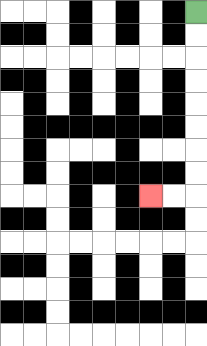{'start': '[8, 0]', 'end': '[6, 8]', 'path_directions': 'D,D,D,D,D,D,D,D,L,L', 'path_coordinates': '[[8, 0], [8, 1], [8, 2], [8, 3], [8, 4], [8, 5], [8, 6], [8, 7], [8, 8], [7, 8], [6, 8]]'}